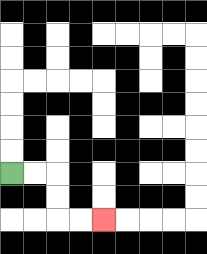{'start': '[0, 7]', 'end': '[4, 9]', 'path_directions': 'R,R,D,D,R,R', 'path_coordinates': '[[0, 7], [1, 7], [2, 7], [2, 8], [2, 9], [3, 9], [4, 9]]'}